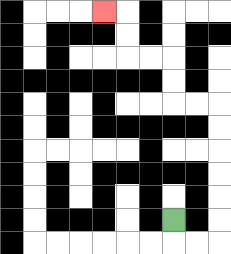{'start': '[7, 9]', 'end': '[4, 0]', 'path_directions': 'D,R,R,U,U,U,U,U,U,L,L,U,U,L,L,U,U,L', 'path_coordinates': '[[7, 9], [7, 10], [8, 10], [9, 10], [9, 9], [9, 8], [9, 7], [9, 6], [9, 5], [9, 4], [8, 4], [7, 4], [7, 3], [7, 2], [6, 2], [5, 2], [5, 1], [5, 0], [4, 0]]'}